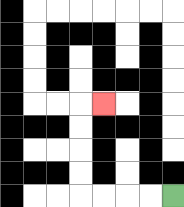{'start': '[7, 8]', 'end': '[4, 4]', 'path_directions': 'L,L,L,L,U,U,U,U,R', 'path_coordinates': '[[7, 8], [6, 8], [5, 8], [4, 8], [3, 8], [3, 7], [3, 6], [3, 5], [3, 4], [4, 4]]'}